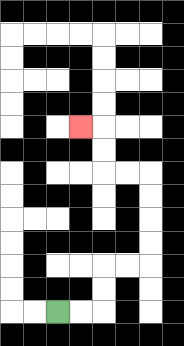{'start': '[2, 13]', 'end': '[3, 5]', 'path_directions': 'R,R,U,U,R,R,U,U,U,U,L,L,U,U,L', 'path_coordinates': '[[2, 13], [3, 13], [4, 13], [4, 12], [4, 11], [5, 11], [6, 11], [6, 10], [6, 9], [6, 8], [6, 7], [5, 7], [4, 7], [4, 6], [4, 5], [3, 5]]'}